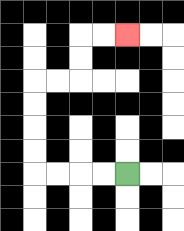{'start': '[5, 7]', 'end': '[5, 1]', 'path_directions': 'L,L,L,L,U,U,U,U,R,R,U,U,R,R', 'path_coordinates': '[[5, 7], [4, 7], [3, 7], [2, 7], [1, 7], [1, 6], [1, 5], [1, 4], [1, 3], [2, 3], [3, 3], [3, 2], [3, 1], [4, 1], [5, 1]]'}